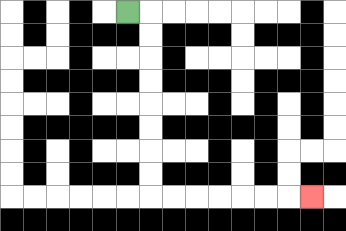{'start': '[5, 0]', 'end': '[13, 8]', 'path_directions': 'R,D,D,D,D,D,D,D,D,R,R,R,R,R,R,R', 'path_coordinates': '[[5, 0], [6, 0], [6, 1], [6, 2], [6, 3], [6, 4], [6, 5], [6, 6], [6, 7], [6, 8], [7, 8], [8, 8], [9, 8], [10, 8], [11, 8], [12, 8], [13, 8]]'}